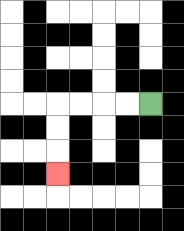{'start': '[6, 4]', 'end': '[2, 7]', 'path_directions': 'L,L,L,L,D,D,D', 'path_coordinates': '[[6, 4], [5, 4], [4, 4], [3, 4], [2, 4], [2, 5], [2, 6], [2, 7]]'}